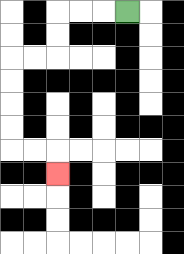{'start': '[5, 0]', 'end': '[2, 7]', 'path_directions': 'L,L,L,D,D,L,L,D,D,D,D,R,R,D', 'path_coordinates': '[[5, 0], [4, 0], [3, 0], [2, 0], [2, 1], [2, 2], [1, 2], [0, 2], [0, 3], [0, 4], [0, 5], [0, 6], [1, 6], [2, 6], [2, 7]]'}